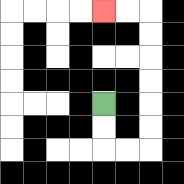{'start': '[4, 4]', 'end': '[4, 0]', 'path_directions': 'D,D,R,R,U,U,U,U,U,U,L,L', 'path_coordinates': '[[4, 4], [4, 5], [4, 6], [5, 6], [6, 6], [6, 5], [6, 4], [6, 3], [6, 2], [6, 1], [6, 0], [5, 0], [4, 0]]'}